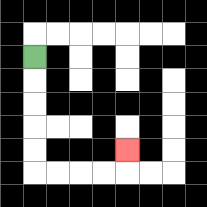{'start': '[1, 2]', 'end': '[5, 6]', 'path_directions': 'D,D,D,D,D,R,R,R,R,U', 'path_coordinates': '[[1, 2], [1, 3], [1, 4], [1, 5], [1, 6], [1, 7], [2, 7], [3, 7], [4, 7], [5, 7], [5, 6]]'}